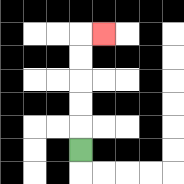{'start': '[3, 6]', 'end': '[4, 1]', 'path_directions': 'U,U,U,U,U,R', 'path_coordinates': '[[3, 6], [3, 5], [3, 4], [3, 3], [3, 2], [3, 1], [4, 1]]'}